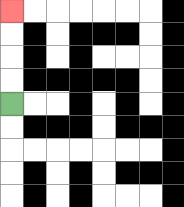{'start': '[0, 4]', 'end': '[0, 0]', 'path_directions': 'U,U,U,U', 'path_coordinates': '[[0, 4], [0, 3], [0, 2], [0, 1], [0, 0]]'}